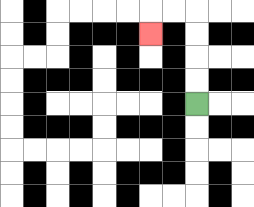{'start': '[8, 4]', 'end': '[6, 1]', 'path_directions': 'U,U,U,U,L,L,D', 'path_coordinates': '[[8, 4], [8, 3], [8, 2], [8, 1], [8, 0], [7, 0], [6, 0], [6, 1]]'}